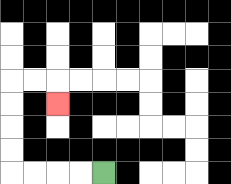{'start': '[4, 7]', 'end': '[2, 4]', 'path_directions': 'L,L,L,L,U,U,U,U,R,R,D', 'path_coordinates': '[[4, 7], [3, 7], [2, 7], [1, 7], [0, 7], [0, 6], [0, 5], [0, 4], [0, 3], [1, 3], [2, 3], [2, 4]]'}